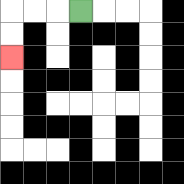{'start': '[3, 0]', 'end': '[0, 2]', 'path_directions': 'L,L,L,D,D', 'path_coordinates': '[[3, 0], [2, 0], [1, 0], [0, 0], [0, 1], [0, 2]]'}